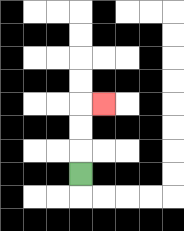{'start': '[3, 7]', 'end': '[4, 4]', 'path_directions': 'U,U,U,R', 'path_coordinates': '[[3, 7], [3, 6], [3, 5], [3, 4], [4, 4]]'}